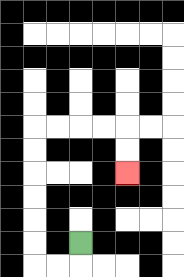{'start': '[3, 10]', 'end': '[5, 7]', 'path_directions': 'D,L,L,U,U,U,U,U,U,R,R,R,R,D,D', 'path_coordinates': '[[3, 10], [3, 11], [2, 11], [1, 11], [1, 10], [1, 9], [1, 8], [1, 7], [1, 6], [1, 5], [2, 5], [3, 5], [4, 5], [5, 5], [5, 6], [5, 7]]'}